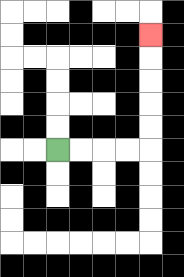{'start': '[2, 6]', 'end': '[6, 1]', 'path_directions': 'R,R,R,R,U,U,U,U,U', 'path_coordinates': '[[2, 6], [3, 6], [4, 6], [5, 6], [6, 6], [6, 5], [6, 4], [6, 3], [6, 2], [6, 1]]'}